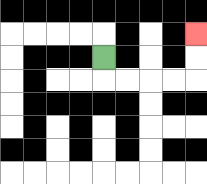{'start': '[4, 2]', 'end': '[8, 1]', 'path_directions': 'D,R,R,R,R,U,U', 'path_coordinates': '[[4, 2], [4, 3], [5, 3], [6, 3], [7, 3], [8, 3], [8, 2], [8, 1]]'}